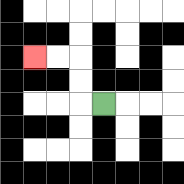{'start': '[4, 4]', 'end': '[1, 2]', 'path_directions': 'L,U,U,L,L', 'path_coordinates': '[[4, 4], [3, 4], [3, 3], [3, 2], [2, 2], [1, 2]]'}